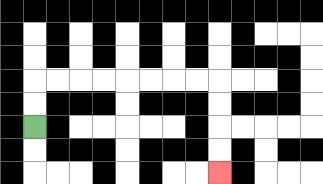{'start': '[1, 5]', 'end': '[9, 7]', 'path_directions': 'U,U,R,R,R,R,R,R,R,R,D,D,D,D', 'path_coordinates': '[[1, 5], [1, 4], [1, 3], [2, 3], [3, 3], [4, 3], [5, 3], [6, 3], [7, 3], [8, 3], [9, 3], [9, 4], [9, 5], [9, 6], [9, 7]]'}